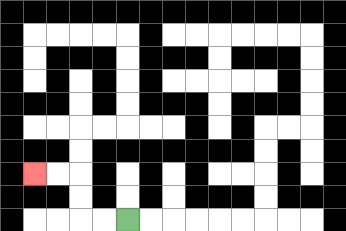{'start': '[5, 9]', 'end': '[1, 7]', 'path_directions': 'L,L,U,U,L,L', 'path_coordinates': '[[5, 9], [4, 9], [3, 9], [3, 8], [3, 7], [2, 7], [1, 7]]'}